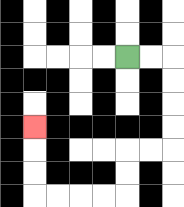{'start': '[5, 2]', 'end': '[1, 5]', 'path_directions': 'R,R,D,D,D,D,L,L,D,D,L,L,L,L,U,U,U', 'path_coordinates': '[[5, 2], [6, 2], [7, 2], [7, 3], [7, 4], [7, 5], [7, 6], [6, 6], [5, 6], [5, 7], [5, 8], [4, 8], [3, 8], [2, 8], [1, 8], [1, 7], [1, 6], [1, 5]]'}